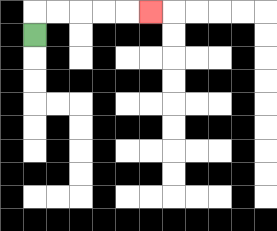{'start': '[1, 1]', 'end': '[6, 0]', 'path_directions': 'U,R,R,R,R,R', 'path_coordinates': '[[1, 1], [1, 0], [2, 0], [3, 0], [4, 0], [5, 0], [6, 0]]'}